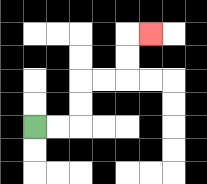{'start': '[1, 5]', 'end': '[6, 1]', 'path_directions': 'R,R,U,U,R,R,U,U,R', 'path_coordinates': '[[1, 5], [2, 5], [3, 5], [3, 4], [3, 3], [4, 3], [5, 3], [5, 2], [5, 1], [6, 1]]'}